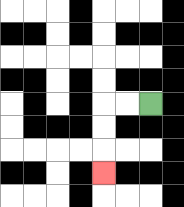{'start': '[6, 4]', 'end': '[4, 7]', 'path_directions': 'L,L,D,D,D', 'path_coordinates': '[[6, 4], [5, 4], [4, 4], [4, 5], [4, 6], [4, 7]]'}